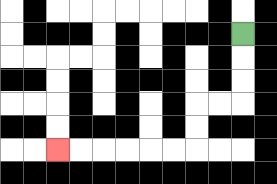{'start': '[10, 1]', 'end': '[2, 6]', 'path_directions': 'D,D,D,L,L,D,D,L,L,L,L,L,L', 'path_coordinates': '[[10, 1], [10, 2], [10, 3], [10, 4], [9, 4], [8, 4], [8, 5], [8, 6], [7, 6], [6, 6], [5, 6], [4, 6], [3, 6], [2, 6]]'}